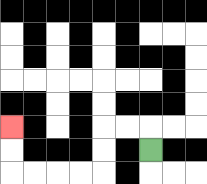{'start': '[6, 6]', 'end': '[0, 5]', 'path_directions': 'U,L,L,D,D,L,L,L,L,U,U', 'path_coordinates': '[[6, 6], [6, 5], [5, 5], [4, 5], [4, 6], [4, 7], [3, 7], [2, 7], [1, 7], [0, 7], [0, 6], [0, 5]]'}